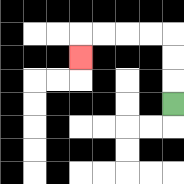{'start': '[7, 4]', 'end': '[3, 2]', 'path_directions': 'U,U,U,L,L,L,L,D', 'path_coordinates': '[[7, 4], [7, 3], [7, 2], [7, 1], [6, 1], [5, 1], [4, 1], [3, 1], [3, 2]]'}